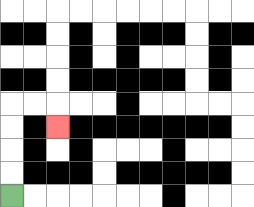{'start': '[0, 8]', 'end': '[2, 5]', 'path_directions': 'U,U,U,U,R,R,D', 'path_coordinates': '[[0, 8], [0, 7], [0, 6], [0, 5], [0, 4], [1, 4], [2, 4], [2, 5]]'}